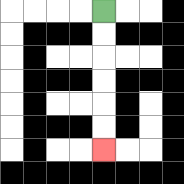{'start': '[4, 0]', 'end': '[4, 6]', 'path_directions': 'D,D,D,D,D,D', 'path_coordinates': '[[4, 0], [4, 1], [4, 2], [4, 3], [4, 4], [4, 5], [4, 6]]'}